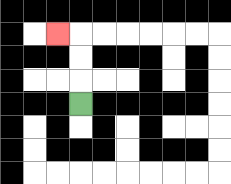{'start': '[3, 4]', 'end': '[2, 1]', 'path_directions': 'U,U,U,L', 'path_coordinates': '[[3, 4], [3, 3], [3, 2], [3, 1], [2, 1]]'}